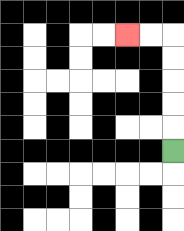{'start': '[7, 6]', 'end': '[5, 1]', 'path_directions': 'U,U,U,U,U,L,L', 'path_coordinates': '[[7, 6], [7, 5], [7, 4], [7, 3], [7, 2], [7, 1], [6, 1], [5, 1]]'}